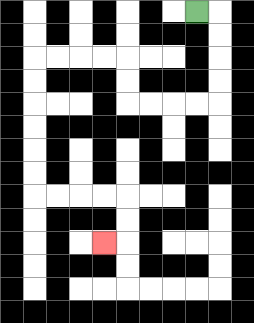{'start': '[8, 0]', 'end': '[4, 10]', 'path_directions': 'R,D,D,D,D,L,L,L,L,U,U,L,L,L,L,D,D,D,D,D,D,R,R,R,R,D,D,L', 'path_coordinates': '[[8, 0], [9, 0], [9, 1], [9, 2], [9, 3], [9, 4], [8, 4], [7, 4], [6, 4], [5, 4], [5, 3], [5, 2], [4, 2], [3, 2], [2, 2], [1, 2], [1, 3], [1, 4], [1, 5], [1, 6], [1, 7], [1, 8], [2, 8], [3, 8], [4, 8], [5, 8], [5, 9], [5, 10], [4, 10]]'}